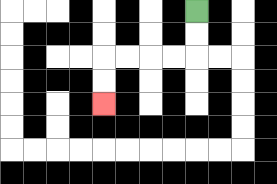{'start': '[8, 0]', 'end': '[4, 4]', 'path_directions': 'D,D,L,L,L,L,D,D', 'path_coordinates': '[[8, 0], [8, 1], [8, 2], [7, 2], [6, 2], [5, 2], [4, 2], [4, 3], [4, 4]]'}